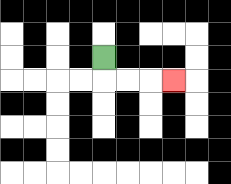{'start': '[4, 2]', 'end': '[7, 3]', 'path_directions': 'D,R,R,R', 'path_coordinates': '[[4, 2], [4, 3], [5, 3], [6, 3], [7, 3]]'}